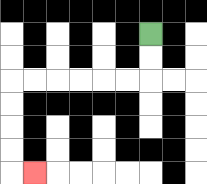{'start': '[6, 1]', 'end': '[1, 7]', 'path_directions': 'D,D,L,L,L,L,L,L,D,D,D,D,R', 'path_coordinates': '[[6, 1], [6, 2], [6, 3], [5, 3], [4, 3], [3, 3], [2, 3], [1, 3], [0, 3], [0, 4], [0, 5], [0, 6], [0, 7], [1, 7]]'}